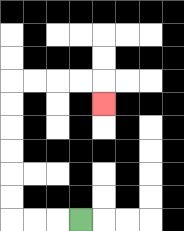{'start': '[3, 9]', 'end': '[4, 4]', 'path_directions': 'L,L,L,U,U,U,U,U,U,R,R,R,R,D', 'path_coordinates': '[[3, 9], [2, 9], [1, 9], [0, 9], [0, 8], [0, 7], [0, 6], [0, 5], [0, 4], [0, 3], [1, 3], [2, 3], [3, 3], [4, 3], [4, 4]]'}